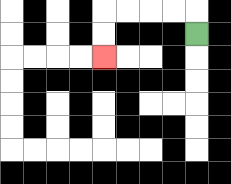{'start': '[8, 1]', 'end': '[4, 2]', 'path_directions': 'U,L,L,L,L,D,D', 'path_coordinates': '[[8, 1], [8, 0], [7, 0], [6, 0], [5, 0], [4, 0], [4, 1], [4, 2]]'}